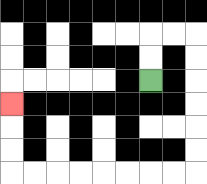{'start': '[6, 3]', 'end': '[0, 4]', 'path_directions': 'U,U,R,R,D,D,D,D,D,D,L,L,L,L,L,L,L,L,U,U,U', 'path_coordinates': '[[6, 3], [6, 2], [6, 1], [7, 1], [8, 1], [8, 2], [8, 3], [8, 4], [8, 5], [8, 6], [8, 7], [7, 7], [6, 7], [5, 7], [4, 7], [3, 7], [2, 7], [1, 7], [0, 7], [0, 6], [0, 5], [0, 4]]'}